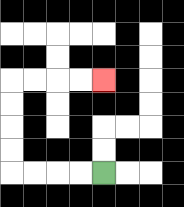{'start': '[4, 7]', 'end': '[4, 3]', 'path_directions': 'L,L,L,L,U,U,U,U,R,R,R,R', 'path_coordinates': '[[4, 7], [3, 7], [2, 7], [1, 7], [0, 7], [0, 6], [0, 5], [0, 4], [0, 3], [1, 3], [2, 3], [3, 3], [4, 3]]'}